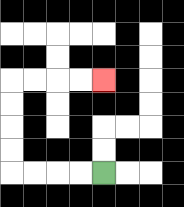{'start': '[4, 7]', 'end': '[4, 3]', 'path_directions': 'L,L,L,L,U,U,U,U,R,R,R,R', 'path_coordinates': '[[4, 7], [3, 7], [2, 7], [1, 7], [0, 7], [0, 6], [0, 5], [0, 4], [0, 3], [1, 3], [2, 3], [3, 3], [4, 3]]'}